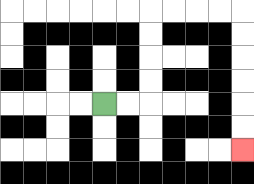{'start': '[4, 4]', 'end': '[10, 6]', 'path_directions': 'R,R,U,U,U,U,R,R,R,R,D,D,D,D,D,D', 'path_coordinates': '[[4, 4], [5, 4], [6, 4], [6, 3], [6, 2], [6, 1], [6, 0], [7, 0], [8, 0], [9, 0], [10, 0], [10, 1], [10, 2], [10, 3], [10, 4], [10, 5], [10, 6]]'}